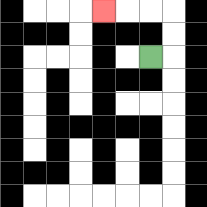{'start': '[6, 2]', 'end': '[4, 0]', 'path_directions': 'R,U,U,L,L,L', 'path_coordinates': '[[6, 2], [7, 2], [7, 1], [7, 0], [6, 0], [5, 0], [4, 0]]'}